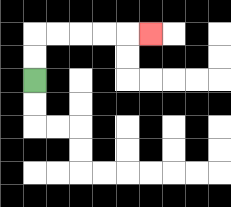{'start': '[1, 3]', 'end': '[6, 1]', 'path_directions': 'U,U,R,R,R,R,R', 'path_coordinates': '[[1, 3], [1, 2], [1, 1], [2, 1], [3, 1], [4, 1], [5, 1], [6, 1]]'}